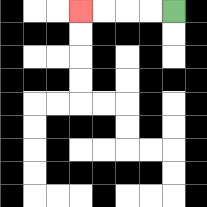{'start': '[7, 0]', 'end': '[3, 0]', 'path_directions': 'L,L,L,L', 'path_coordinates': '[[7, 0], [6, 0], [5, 0], [4, 0], [3, 0]]'}